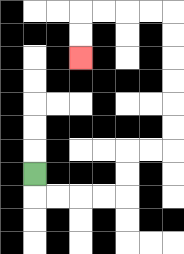{'start': '[1, 7]', 'end': '[3, 2]', 'path_directions': 'D,R,R,R,R,U,U,R,R,U,U,U,U,U,U,L,L,L,L,D,D', 'path_coordinates': '[[1, 7], [1, 8], [2, 8], [3, 8], [4, 8], [5, 8], [5, 7], [5, 6], [6, 6], [7, 6], [7, 5], [7, 4], [7, 3], [7, 2], [7, 1], [7, 0], [6, 0], [5, 0], [4, 0], [3, 0], [3, 1], [3, 2]]'}